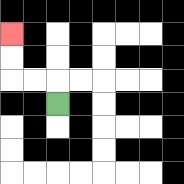{'start': '[2, 4]', 'end': '[0, 1]', 'path_directions': 'U,L,L,U,U', 'path_coordinates': '[[2, 4], [2, 3], [1, 3], [0, 3], [0, 2], [0, 1]]'}